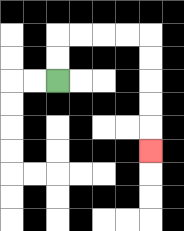{'start': '[2, 3]', 'end': '[6, 6]', 'path_directions': 'U,U,R,R,R,R,D,D,D,D,D', 'path_coordinates': '[[2, 3], [2, 2], [2, 1], [3, 1], [4, 1], [5, 1], [6, 1], [6, 2], [6, 3], [6, 4], [6, 5], [6, 6]]'}